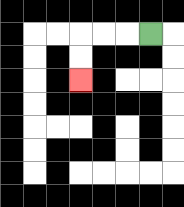{'start': '[6, 1]', 'end': '[3, 3]', 'path_directions': 'L,L,L,D,D', 'path_coordinates': '[[6, 1], [5, 1], [4, 1], [3, 1], [3, 2], [3, 3]]'}